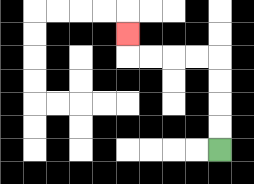{'start': '[9, 6]', 'end': '[5, 1]', 'path_directions': 'U,U,U,U,L,L,L,L,U', 'path_coordinates': '[[9, 6], [9, 5], [9, 4], [9, 3], [9, 2], [8, 2], [7, 2], [6, 2], [5, 2], [5, 1]]'}